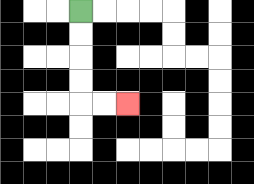{'start': '[3, 0]', 'end': '[5, 4]', 'path_directions': 'D,D,D,D,R,R', 'path_coordinates': '[[3, 0], [3, 1], [3, 2], [3, 3], [3, 4], [4, 4], [5, 4]]'}